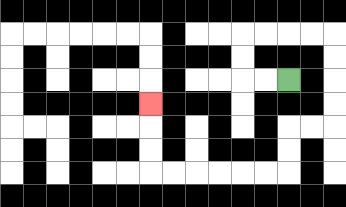{'start': '[12, 3]', 'end': '[6, 4]', 'path_directions': 'L,L,U,U,R,R,R,R,D,D,D,D,L,L,D,D,L,L,L,L,L,L,U,U,U', 'path_coordinates': '[[12, 3], [11, 3], [10, 3], [10, 2], [10, 1], [11, 1], [12, 1], [13, 1], [14, 1], [14, 2], [14, 3], [14, 4], [14, 5], [13, 5], [12, 5], [12, 6], [12, 7], [11, 7], [10, 7], [9, 7], [8, 7], [7, 7], [6, 7], [6, 6], [6, 5], [6, 4]]'}